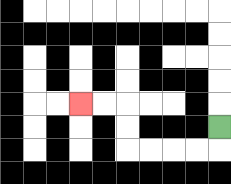{'start': '[9, 5]', 'end': '[3, 4]', 'path_directions': 'D,L,L,L,L,U,U,L,L', 'path_coordinates': '[[9, 5], [9, 6], [8, 6], [7, 6], [6, 6], [5, 6], [5, 5], [5, 4], [4, 4], [3, 4]]'}